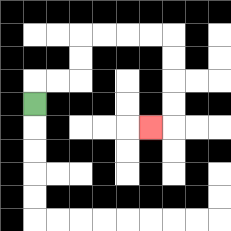{'start': '[1, 4]', 'end': '[6, 5]', 'path_directions': 'U,R,R,U,U,R,R,R,R,D,D,D,D,L', 'path_coordinates': '[[1, 4], [1, 3], [2, 3], [3, 3], [3, 2], [3, 1], [4, 1], [5, 1], [6, 1], [7, 1], [7, 2], [7, 3], [7, 4], [7, 5], [6, 5]]'}